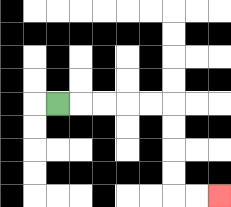{'start': '[2, 4]', 'end': '[9, 8]', 'path_directions': 'R,R,R,R,R,D,D,D,D,R,R', 'path_coordinates': '[[2, 4], [3, 4], [4, 4], [5, 4], [6, 4], [7, 4], [7, 5], [7, 6], [7, 7], [7, 8], [8, 8], [9, 8]]'}